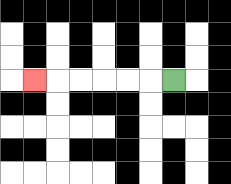{'start': '[7, 3]', 'end': '[1, 3]', 'path_directions': 'L,L,L,L,L,L', 'path_coordinates': '[[7, 3], [6, 3], [5, 3], [4, 3], [3, 3], [2, 3], [1, 3]]'}